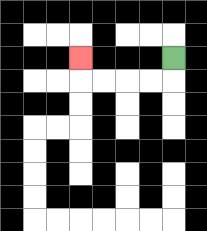{'start': '[7, 2]', 'end': '[3, 2]', 'path_directions': 'D,L,L,L,L,U', 'path_coordinates': '[[7, 2], [7, 3], [6, 3], [5, 3], [4, 3], [3, 3], [3, 2]]'}